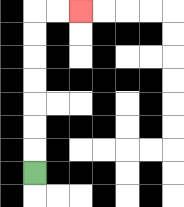{'start': '[1, 7]', 'end': '[3, 0]', 'path_directions': 'U,U,U,U,U,U,U,R,R', 'path_coordinates': '[[1, 7], [1, 6], [1, 5], [1, 4], [1, 3], [1, 2], [1, 1], [1, 0], [2, 0], [3, 0]]'}